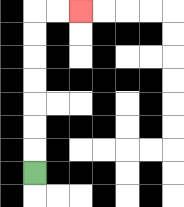{'start': '[1, 7]', 'end': '[3, 0]', 'path_directions': 'U,U,U,U,U,U,U,R,R', 'path_coordinates': '[[1, 7], [1, 6], [1, 5], [1, 4], [1, 3], [1, 2], [1, 1], [1, 0], [2, 0], [3, 0]]'}